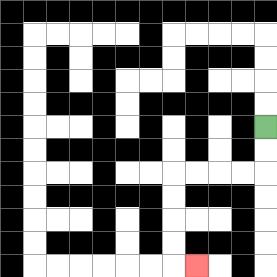{'start': '[11, 5]', 'end': '[8, 11]', 'path_directions': 'D,D,L,L,L,L,D,D,D,D,R', 'path_coordinates': '[[11, 5], [11, 6], [11, 7], [10, 7], [9, 7], [8, 7], [7, 7], [7, 8], [7, 9], [7, 10], [7, 11], [8, 11]]'}